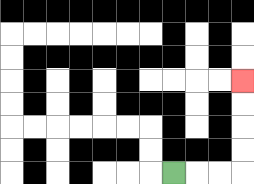{'start': '[7, 7]', 'end': '[10, 3]', 'path_directions': 'R,R,R,U,U,U,U', 'path_coordinates': '[[7, 7], [8, 7], [9, 7], [10, 7], [10, 6], [10, 5], [10, 4], [10, 3]]'}